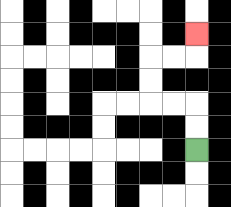{'start': '[8, 6]', 'end': '[8, 1]', 'path_directions': 'U,U,L,L,U,U,R,R,U', 'path_coordinates': '[[8, 6], [8, 5], [8, 4], [7, 4], [6, 4], [6, 3], [6, 2], [7, 2], [8, 2], [8, 1]]'}